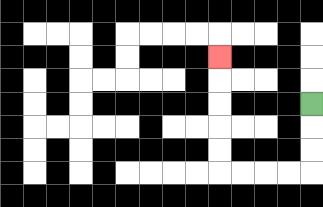{'start': '[13, 4]', 'end': '[9, 2]', 'path_directions': 'D,D,D,L,L,L,L,U,U,U,U,U', 'path_coordinates': '[[13, 4], [13, 5], [13, 6], [13, 7], [12, 7], [11, 7], [10, 7], [9, 7], [9, 6], [9, 5], [9, 4], [9, 3], [9, 2]]'}